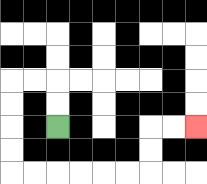{'start': '[2, 5]', 'end': '[8, 5]', 'path_directions': 'U,U,L,L,D,D,D,D,R,R,R,R,R,R,U,U,R,R', 'path_coordinates': '[[2, 5], [2, 4], [2, 3], [1, 3], [0, 3], [0, 4], [0, 5], [0, 6], [0, 7], [1, 7], [2, 7], [3, 7], [4, 7], [5, 7], [6, 7], [6, 6], [6, 5], [7, 5], [8, 5]]'}